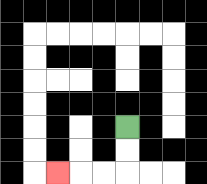{'start': '[5, 5]', 'end': '[2, 7]', 'path_directions': 'D,D,L,L,L', 'path_coordinates': '[[5, 5], [5, 6], [5, 7], [4, 7], [3, 7], [2, 7]]'}